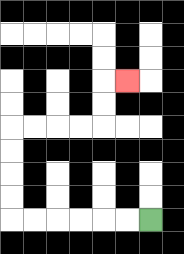{'start': '[6, 9]', 'end': '[5, 3]', 'path_directions': 'L,L,L,L,L,L,U,U,U,U,R,R,R,R,U,U,R', 'path_coordinates': '[[6, 9], [5, 9], [4, 9], [3, 9], [2, 9], [1, 9], [0, 9], [0, 8], [0, 7], [0, 6], [0, 5], [1, 5], [2, 5], [3, 5], [4, 5], [4, 4], [4, 3], [5, 3]]'}